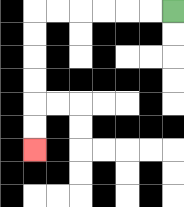{'start': '[7, 0]', 'end': '[1, 6]', 'path_directions': 'L,L,L,L,L,L,D,D,D,D,D,D', 'path_coordinates': '[[7, 0], [6, 0], [5, 0], [4, 0], [3, 0], [2, 0], [1, 0], [1, 1], [1, 2], [1, 3], [1, 4], [1, 5], [1, 6]]'}